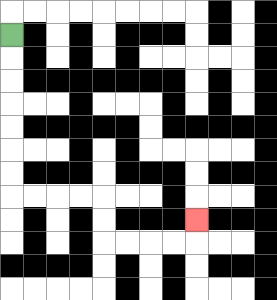{'start': '[0, 1]', 'end': '[8, 9]', 'path_directions': 'D,D,D,D,D,D,D,R,R,R,R,D,D,R,R,R,R,U', 'path_coordinates': '[[0, 1], [0, 2], [0, 3], [0, 4], [0, 5], [0, 6], [0, 7], [0, 8], [1, 8], [2, 8], [3, 8], [4, 8], [4, 9], [4, 10], [5, 10], [6, 10], [7, 10], [8, 10], [8, 9]]'}